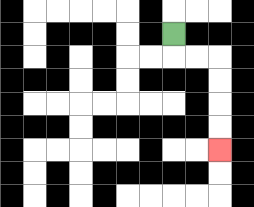{'start': '[7, 1]', 'end': '[9, 6]', 'path_directions': 'D,R,R,D,D,D,D', 'path_coordinates': '[[7, 1], [7, 2], [8, 2], [9, 2], [9, 3], [9, 4], [9, 5], [9, 6]]'}